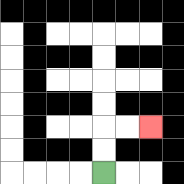{'start': '[4, 7]', 'end': '[6, 5]', 'path_directions': 'U,U,R,R', 'path_coordinates': '[[4, 7], [4, 6], [4, 5], [5, 5], [6, 5]]'}